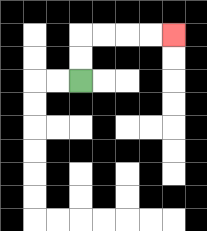{'start': '[3, 3]', 'end': '[7, 1]', 'path_directions': 'U,U,R,R,R,R', 'path_coordinates': '[[3, 3], [3, 2], [3, 1], [4, 1], [5, 1], [6, 1], [7, 1]]'}